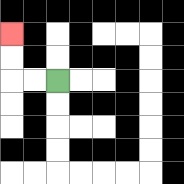{'start': '[2, 3]', 'end': '[0, 1]', 'path_directions': 'L,L,U,U', 'path_coordinates': '[[2, 3], [1, 3], [0, 3], [0, 2], [0, 1]]'}